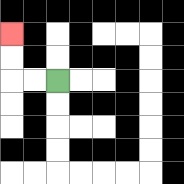{'start': '[2, 3]', 'end': '[0, 1]', 'path_directions': 'L,L,U,U', 'path_coordinates': '[[2, 3], [1, 3], [0, 3], [0, 2], [0, 1]]'}